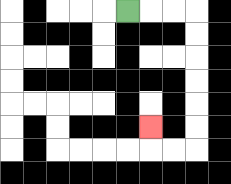{'start': '[5, 0]', 'end': '[6, 5]', 'path_directions': 'R,R,R,D,D,D,D,D,D,L,L,U', 'path_coordinates': '[[5, 0], [6, 0], [7, 0], [8, 0], [8, 1], [8, 2], [8, 3], [8, 4], [8, 5], [8, 6], [7, 6], [6, 6], [6, 5]]'}